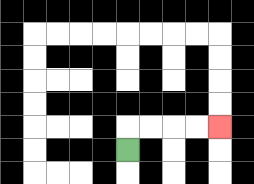{'start': '[5, 6]', 'end': '[9, 5]', 'path_directions': 'U,R,R,R,R', 'path_coordinates': '[[5, 6], [5, 5], [6, 5], [7, 5], [8, 5], [9, 5]]'}